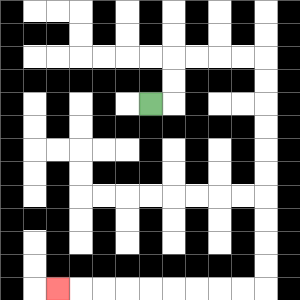{'start': '[6, 4]', 'end': '[2, 12]', 'path_directions': 'R,U,U,R,R,R,R,D,D,D,D,D,D,D,D,D,D,L,L,L,L,L,L,L,L,L', 'path_coordinates': '[[6, 4], [7, 4], [7, 3], [7, 2], [8, 2], [9, 2], [10, 2], [11, 2], [11, 3], [11, 4], [11, 5], [11, 6], [11, 7], [11, 8], [11, 9], [11, 10], [11, 11], [11, 12], [10, 12], [9, 12], [8, 12], [7, 12], [6, 12], [5, 12], [4, 12], [3, 12], [2, 12]]'}